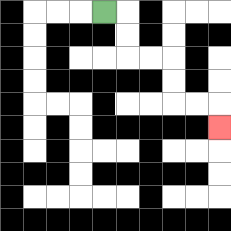{'start': '[4, 0]', 'end': '[9, 5]', 'path_directions': 'R,D,D,R,R,D,D,R,R,D', 'path_coordinates': '[[4, 0], [5, 0], [5, 1], [5, 2], [6, 2], [7, 2], [7, 3], [7, 4], [8, 4], [9, 4], [9, 5]]'}